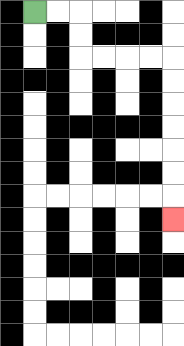{'start': '[1, 0]', 'end': '[7, 9]', 'path_directions': 'R,R,D,D,R,R,R,R,D,D,D,D,D,D,D', 'path_coordinates': '[[1, 0], [2, 0], [3, 0], [3, 1], [3, 2], [4, 2], [5, 2], [6, 2], [7, 2], [7, 3], [7, 4], [7, 5], [7, 6], [7, 7], [7, 8], [7, 9]]'}